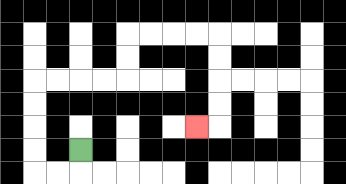{'start': '[3, 6]', 'end': '[8, 5]', 'path_directions': 'D,L,L,U,U,U,U,R,R,R,R,U,U,R,R,R,R,D,D,D,D,L', 'path_coordinates': '[[3, 6], [3, 7], [2, 7], [1, 7], [1, 6], [1, 5], [1, 4], [1, 3], [2, 3], [3, 3], [4, 3], [5, 3], [5, 2], [5, 1], [6, 1], [7, 1], [8, 1], [9, 1], [9, 2], [9, 3], [9, 4], [9, 5], [8, 5]]'}